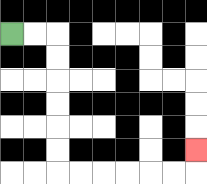{'start': '[0, 1]', 'end': '[8, 6]', 'path_directions': 'R,R,D,D,D,D,D,D,R,R,R,R,R,R,U', 'path_coordinates': '[[0, 1], [1, 1], [2, 1], [2, 2], [2, 3], [2, 4], [2, 5], [2, 6], [2, 7], [3, 7], [4, 7], [5, 7], [6, 7], [7, 7], [8, 7], [8, 6]]'}